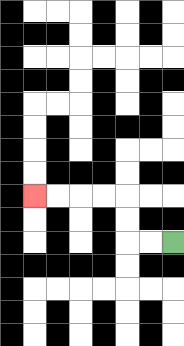{'start': '[7, 10]', 'end': '[1, 8]', 'path_directions': 'L,L,U,U,L,L,L,L', 'path_coordinates': '[[7, 10], [6, 10], [5, 10], [5, 9], [5, 8], [4, 8], [3, 8], [2, 8], [1, 8]]'}